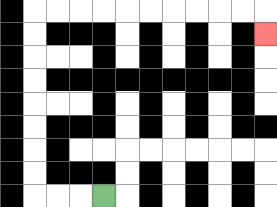{'start': '[4, 8]', 'end': '[11, 1]', 'path_directions': 'L,L,L,U,U,U,U,U,U,U,U,R,R,R,R,R,R,R,R,R,R,D', 'path_coordinates': '[[4, 8], [3, 8], [2, 8], [1, 8], [1, 7], [1, 6], [1, 5], [1, 4], [1, 3], [1, 2], [1, 1], [1, 0], [2, 0], [3, 0], [4, 0], [5, 0], [6, 0], [7, 0], [8, 0], [9, 0], [10, 0], [11, 0], [11, 1]]'}